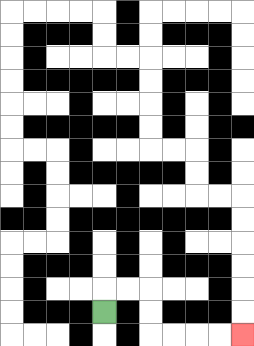{'start': '[4, 13]', 'end': '[10, 14]', 'path_directions': 'U,R,R,D,D,R,R,R,R', 'path_coordinates': '[[4, 13], [4, 12], [5, 12], [6, 12], [6, 13], [6, 14], [7, 14], [8, 14], [9, 14], [10, 14]]'}